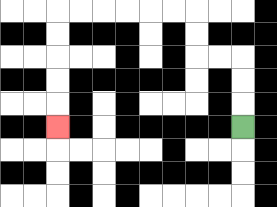{'start': '[10, 5]', 'end': '[2, 5]', 'path_directions': 'U,U,U,L,L,U,U,L,L,L,L,L,L,D,D,D,D,D', 'path_coordinates': '[[10, 5], [10, 4], [10, 3], [10, 2], [9, 2], [8, 2], [8, 1], [8, 0], [7, 0], [6, 0], [5, 0], [4, 0], [3, 0], [2, 0], [2, 1], [2, 2], [2, 3], [2, 4], [2, 5]]'}